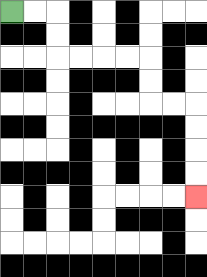{'start': '[0, 0]', 'end': '[8, 8]', 'path_directions': 'R,R,D,D,R,R,R,R,D,D,R,R,D,D,D,D', 'path_coordinates': '[[0, 0], [1, 0], [2, 0], [2, 1], [2, 2], [3, 2], [4, 2], [5, 2], [6, 2], [6, 3], [6, 4], [7, 4], [8, 4], [8, 5], [8, 6], [8, 7], [8, 8]]'}